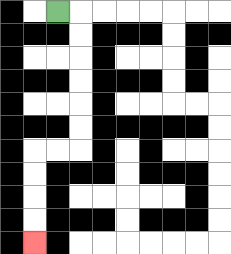{'start': '[2, 0]', 'end': '[1, 10]', 'path_directions': 'R,D,D,D,D,D,D,L,L,D,D,D,D', 'path_coordinates': '[[2, 0], [3, 0], [3, 1], [3, 2], [3, 3], [3, 4], [3, 5], [3, 6], [2, 6], [1, 6], [1, 7], [1, 8], [1, 9], [1, 10]]'}